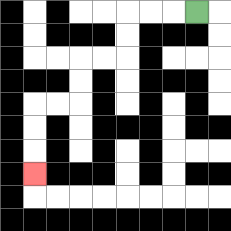{'start': '[8, 0]', 'end': '[1, 7]', 'path_directions': 'L,L,L,D,D,L,L,D,D,L,L,D,D,D', 'path_coordinates': '[[8, 0], [7, 0], [6, 0], [5, 0], [5, 1], [5, 2], [4, 2], [3, 2], [3, 3], [3, 4], [2, 4], [1, 4], [1, 5], [1, 6], [1, 7]]'}